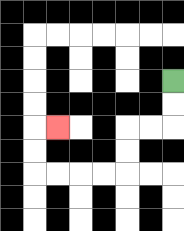{'start': '[7, 3]', 'end': '[2, 5]', 'path_directions': 'D,D,L,L,D,D,L,L,L,L,U,U,R', 'path_coordinates': '[[7, 3], [7, 4], [7, 5], [6, 5], [5, 5], [5, 6], [5, 7], [4, 7], [3, 7], [2, 7], [1, 7], [1, 6], [1, 5], [2, 5]]'}